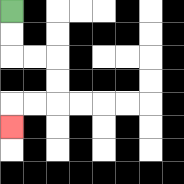{'start': '[0, 0]', 'end': '[0, 5]', 'path_directions': 'D,D,R,R,D,D,L,L,D', 'path_coordinates': '[[0, 0], [0, 1], [0, 2], [1, 2], [2, 2], [2, 3], [2, 4], [1, 4], [0, 4], [0, 5]]'}